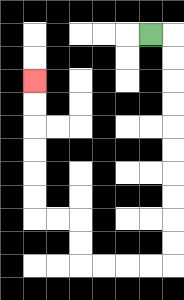{'start': '[6, 1]', 'end': '[1, 3]', 'path_directions': 'R,D,D,D,D,D,D,D,D,D,D,L,L,L,L,U,U,L,L,U,U,U,U,U,U', 'path_coordinates': '[[6, 1], [7, 1], [7, 2], [7, 3], [7, 4], [7, 5], [7, 6], [7, 7], [7, 8], [7, 9], [7, 10], [7, 11], [6, 11], [5, 11], [4, 11], [3, 11], [3, 10], [3, 9], [2, 9], [1, 9], [1, 8], [1, 7], [1, 6], [1, 5], [1, 4], [1, 3]]'}